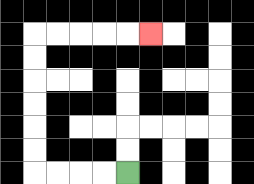{'start': '[5, 7]', 'end': '[6, 1]', 'path_directions': 'L,L,L,L,U,U,U,U,U,U,R,R,R,R,R', 'path_coordinates': '[[5, 7], [4, 7], [3, 7], [2, 7], [1, 7], [1, 6], [1, 5], [1, 4], [1, 3], [1, 2], [1, 1], [2, 1], [3, 1], [4, 1], [5, 1], [6, 1]]'}